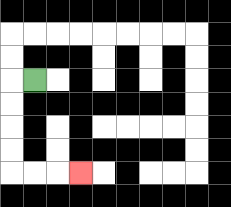{'start': '[1, 3]', 'end': '[3, 7]', 'path_directions': 'L,D,D,D,D,R,R,R', 'path_coordinates': '[[1, 3], [0, 3], [0, 4], [0, 5], [0, 6], [0, 7], [1, 7], [2, 7], [3, 7]]'}